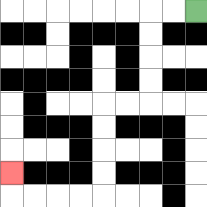{'start': '[8, 0]', 'end': '[0, 7]', 'path_directions': 'L,L,D,D,D,D,L,L,D,D,D,D,L,L,L,L,U', 'path_coordinates': '[[8, 0], [7, 0], [6, 0], [6, 1], [6, 2], [6, 3], [6, 4], [5, 4], [4, 4], [4, 5], [4, 6], [4, 7], [4, 8], [3, 8], [2, 8], [1, 8], [0, 8], [0, 7]]'}